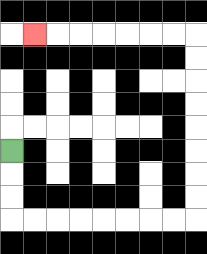{'start': '[0, 6]', 'end': '[1, 1]', 'path_directions': 'D,D,D,R,R,R,R,R,R,R,R,U,U,U,U,U,U,U,U,L,L,L,L,L,L,L', 'path_coordinates': '[[0, 6], [0, 7], [0, 8], [0, 9], [1, 9], [2, 9], [3, 9], [4, 9], [5, 9], [6, 9], [7, 9], [8, 9], [8, 8], [8, 7], [8, 6], [8, 5], [8, 4], [8, 3], [8, 2], [8, 1], [7, 1], [6, 1], [5, 1], [4, 1], [3, 1], [2, 1], [1, 1]]'}